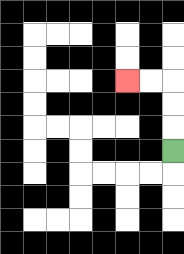{'start': '[7, 6]', 'end': '[5, 3]', 'path_directions': 'U,U,U,L,L', 'path_coordinates': '[[7, 6], [7, 5], [7, 4], [7, 3], [6, 3], [5, 3]]'}